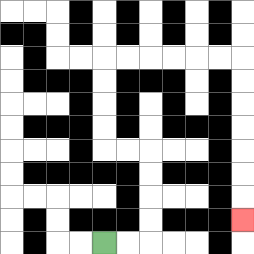{'start': '[4, 10]', 'end': '[10, 9]', 'path_directions': 'R,R,U,U,U,U,L,L,U,U,U,U,R,R,R,R,R,R,D,D,D,D,D,D,D', 'path_coordinates': '[[4, 10], [5, 10], [6, 10], [6, 9], [6, 8], [6, 7], [6, 6], [5, 6], [4, 6], [4, 5], [4, 4], [4, 3], [4, 2], [5, 2], [6, 2], [7, 2], [8, 2], [9, 2], [10, 2], [10, 3], [10, 4], [10, 5], [10, 6], [10, 7], [10, 8], [10, 9]]'}